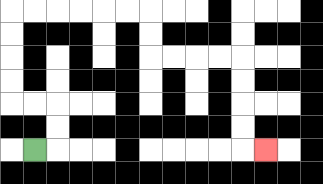{'start': '[1, 6]', 'end': '[11, 6]', 'path_directions': 'R,U,U,L,L,U,U,U,U,R,R,R,R,R,R,D,D,R,R,R,R,D,D,D,D,R', 'path_coordinates': '[[1, 6], [2, 6], [2, 5], [2, 4], [1, 4], [0, 4], [0, 3], [0, 2], [0, 1], [0, 0], [1, 0], [2, 0], [3, 0], [4, 0], [5, 0], [6, 0], [6, 1], [6, 2], [7, 2], [8, 2], [9, 2], [10, 2], [10, 3], [10, 4], [10, 5], [10, 6], [11, 6]]'}